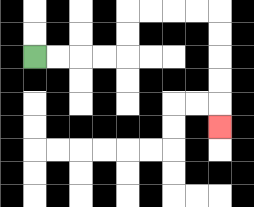{'start': '[1, 2]', 'end': '[9, 5]', 'path_directions': 'R,R,R,R,U,U,R,R,R,R,D,D,D,D,D', 'path_coordinates': '[[1, 2], [2, 2], [3, 2], [4, 2], [5, 2], [5, 1], [5, 0], [6, 0], [7, 0], [8, 0], [9, 0], [9, 1], [9, 2], [9, 3], [9, 4], [9, 5]]'}